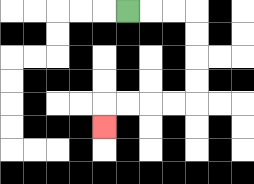{'start': '[5, 0]', 'end': '[4, 5]', 'path_directions': 'R,R,R,D,D,D,D,L,L,L,L,D', 'path_coordinates': '[[5, 0], [6, 0], [7, 0], [8, 0], [8, 1], [8, 2], [8, 3], [8, 4], [7, 4], [6, 4], [5, 4], [4, 4], [4, 5]]'}